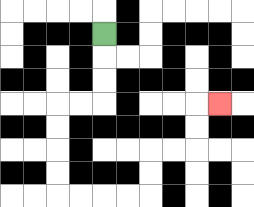{'start': '[4, 1]', 'end': '[9, 4]', 'path_directions': 'D,D,D,L,L,D,D,D,D,R,R,R,R,U,U,R,R,U,U,R', 'path_coordinates': '[[4, 1], [4, 2], [4, 3], [4, 4], [3, 4], [2, 4], [2, 5], [2, 6], [2, 7], [2, 8], [3, 8], [4, 8], [5, 8], [6, 8], [6, 7], [6, 6], [7, 6], [8, 6], [8, 5], [8, 4], [9, 4]]'}